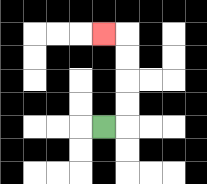{'start': '[4, 5]', 'end': '[4, 1]', 'path_directions': 'R,U,U,U,U,L', 'path_coordinates': '[[4, 5], [5, 5], [5, 4], [5, 3], [5, 2], [5, 1], [4, 1]]'}